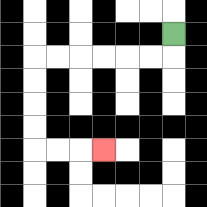{'start': '[7, 1]', 'end': '[4, 6]', 'path_directions': 'D,L,L,L,L,L,L,D,D,D,D,R,R,R', 'path_coordinates': '[[7, 1], [7, 2], [6, 2], [5, 2], [4, 2], [3, 2], [2, 2], [1, 2], [1, 3], [1, 4], [1, 5], [1, 6], [2, 6], [3, 6], [4, 6]]'}